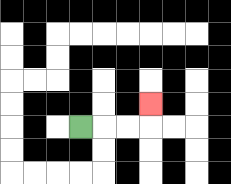{'start': '[3, 5]', 'end': '[6, 4]', 'path_directions': 'R,R,R,U', 'path_coordinates': '[[3, 5], [4, 5], [5, 5], [6, 5], [6, 4]]'}